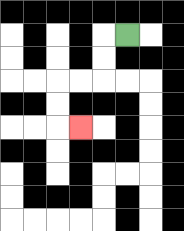{'start': '[5, 1]', 'end': '[3, 5]', 'path_directions': 'L,D,D,L,L,D,D,R', 'path_coordinates': '[[5, 1], [4, 1], [4, 2], [4, 3], [3, 3], [2, 3], [2, 4], [2, 5], [3, 5]]'}